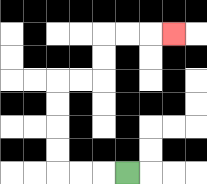{'start': '[5, 7]', 'end': '[7, 1]', 'path_directions': 'L,L,L,U,U,U,U,R,R,U,U,R,R,R', 'path_coordinates': '[[5, 7], [4, 7], [3, 7], [2, 7], [2, 6], [2, 5], [2, 4], [2, 3], [3, 3], [4, 3], [4, 2], [4, 1], [5, 1], [6, 1], [7, 1]]'}